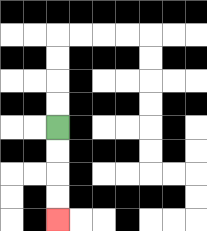{'start': '[2, 5]', 'end': '[2, 9]', 'path_directions': 'D,D,D,D', 'path_coordinates': '[[2, 5], [2, 6], [2, 7], [2, 8], [2, 9]]'}